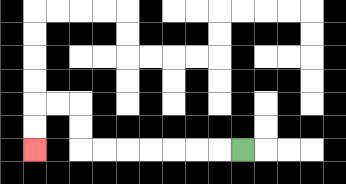{'start': '[10, 6]', 'end': '[1, 6]', 'path_directions': 'L,L,L,L,L,L,L,U,U,L,L,D,D', 'path_coordinates': '[[10, 6], [9, 6], [8, 6], [7, 6], [6, 6], [5, 6], [4, 6], [3, 6], [3, 5], [3, 4], [2, 4], [1, 4], [1, 5], [1, 6]]'}